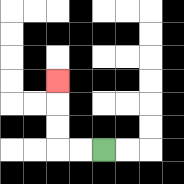{'start': '[4, 6]', 'end': '[2, 3]', 'path_directions': 'L,L,U,U,U', 'path_coordinates': '[[4, 6], [3, 6], [2, 6], [2, 5], [2, 4], [2, 3]]'}